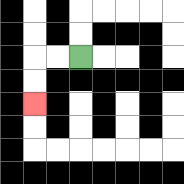{'start': '[3, 2]', 'end': '[1, 4]', 'path_directions': 'L,L,D,D', 'path_coordinates': '[[3, 2], [2, 2], [1, 2], [1, 3], [1, 4]]'}